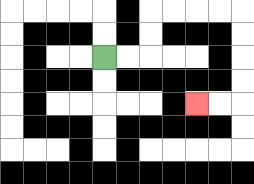{'start': '[4, 2]', 'end': '[8, 4]', 'path_directions': 'R,R,U,U,R,R,R,R,D,D,D,D,L,L', 'path_coordinates': '[[4, 2], [5, 2], [6, 2], [6, 1], [6, 0], [7, 0], [8, 0], [9, 0], [10, 0], [10, 1], [10, 2], [10, 3], [10, 4], [9, 4], [8, 4]]'}